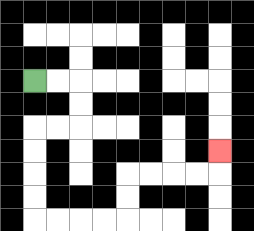{'start': '[1, 3]', 'end': '[9, 6]', 'path_directions': 'R,R,D,D,L,L,D,D,D,D,R,R,R,R,U,U,R,R,R,R,U', 'path_coordinates': '[[1, 3], [2, 3], [3, 3], [3, 4], [3, 5], [2, 5], [1, 5], [1, 6], [1, 7], [1, 8], [1, 9], [2, 9], [3, 9], [4, 9], [5, 9], [5, 8], [5, 7], [6, 7], [7, 7], [8, 7], [9, 7], [9, 6]]'}